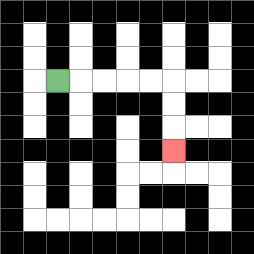{'start': '[2, 3]', 'end': '[7, 6]', 'path_directions': 'R,R,R,R,R,D,D,D', 'path_coordinates': '[[2, 3], [3, 3], [4, 3], [5, 3], [6, 3], [7, 3], [7, 4], [7, 5], [7, 6]]'}